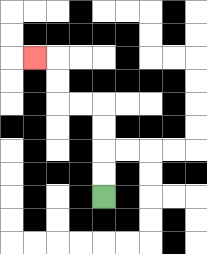{'start': '[4, 8]', 'end': '[1, 2]', 'path_directions': 'U,U,U,U,L,L,U,U,L', 'path_coordinates': '[[4, 8], [4, 7], [4, 6], [4, 5], [4, 4], [3, 4], [2, 4], [2, 3], [2, 2], [1, 2]]'}